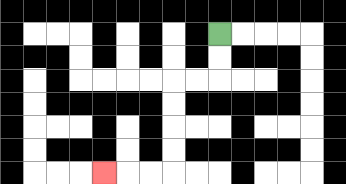{'start': '[9, 1]', 'end': '[4, 7]', 'path_directions': 'D,D,L,L,D,D,D,D,L,L,L', 'path_coordinates': '[[9, 1], [9, 2], [9, 3], [8, 3], [7, 3], [7, 4], [7, 5], [7, 6], [7, 7], [6, 7], [5, 7], [4, 7]]'}